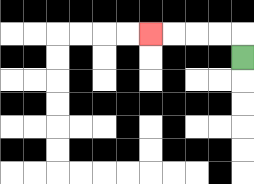{'start': '[10, 2]', 'end': '[6, 1]', 'path_directions': 'U,L,L,L,L', 'path_coordinates': '[[10, 2], [10, 1], [9, 1], [8, 1], [7, 1], [6, 1]]'}